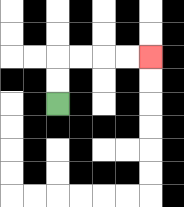{'start': '[2, 4]', 'end': '[6, 2]', 'path_directions': 'U,U,R,R,R,R', 'path_coordinates': '[[2, 4], [2, 3], [2, 2], [3, 2], [4, 2], [5, 2], [6, 2]]'}